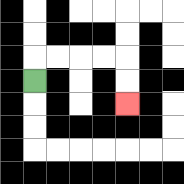{'start': '[1, 3]', 'end': '[5, 4]', 'path_directions': 'U,R,R,R,R,D,D', 'path_coordinates': '[[1, 3], [1, 2], [2, 2], [3, 2], [4, 2], [5, 2], [5, 3], [5, 4]]'}